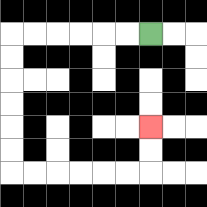{'start': '[6, 1]', 'end': '[6, 5]', 'path_directions': 'L,L,L,L,L,L,D,D,D,D,D,D,R,R,R,R,R,R,U,U', 'path_coordinates': '[[6, 1], [5, 1], [4, 1], [3, 1], [2, 1], [1, 1], [0, 1], [0, 2], [0, 3], [0, 4], [0, 5], [0, 6], [0, 7], [1, 7], [2, 7], [3, 7], [4, 7], [5, 7], [6, 7], [6, 6], [6, 5]]'}